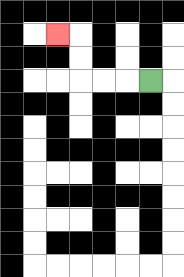{'start': '[6, 3]', 'end': '[2, 1]', 'path_directions': 'L,L,L,U,U,L', 'path_coordinates': '[[6, 3], [5, 3], [4, 3], [3, 3], [3, 2], [3, 1], [2, 1]]'}